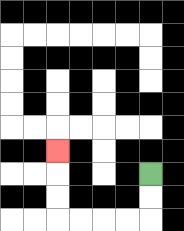{'start': '[6, 7]', 'end': '[2, 6]', 'path_directions': 'D,D,L,L,L,L,U,U,U', 'path_coordinates': '[[6, 7], [6, 8], [6, 9], [5, 9], [4, 9], [3, 9], [2, 9], [2, 8], [2, 7], [2, 6]]'}